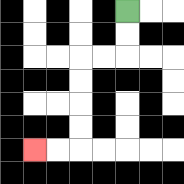{'start': '[5, 0]', 'end': '[1, 6]', 'path_directions': 'D,D,L,L,D,D,D,D,L,L', 'path_coordinates': '[[5, 0], [5, 1], [5, 2], [4, 2], [3, 2], [3, 3], [3, 4], [3, 5], [3, 6], [2, 6], [1, 6]]'}